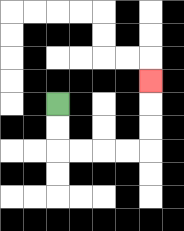{'start': '[2, 4]', 'end': '[6, 3]', 'path_directions': 'D,D,R,R,R,R,U,U,U', 'path_coordinates': '[[2, 4], [2, 5], [2, 6], [3, 6], [4, 6], [5, 6], [6, 6], [6, 5], [6, 4], [6, 3]]'}